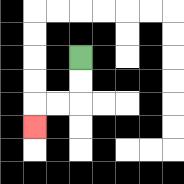{'start': '[3, 2]', 'end': '[1, 5]', 'path_directions': 'D,D,L,L,D', 'path_coordinates': '[[3, 2], [3, 3], [3, 4], [2, 4], [1, 4], [1, 5]]'}